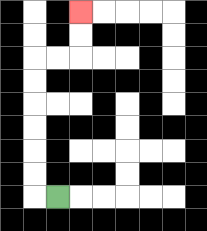{'start': '[2, 8]', 'end': '[3, 0]', 'path_directions': 'L,U,U,U,U,U,U,R,R,U,U', 'path_coordinates': '[[2, 8], [1, 8], [1, 7], [1, 6], [1, 5], [1, 4], [1, 3], [1, 2], [2, 2], [3, 2], [3, 1], [3, 0]]'}